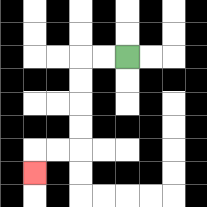{'start': '[5, 2]', 'end': '[1, 7]', 'path_directions': 'L,L,D,D,D,D,L,L,D', 'path_coordinates': '[[5, 2], [4, 2], [3, 2], [3, 3], [3, 4], [3, 5], [3, 6], [2, 6], [1, 6], [1, 7]]'}